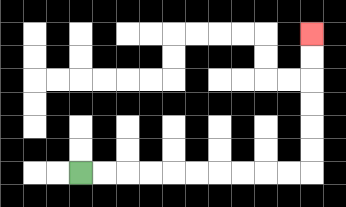{'start': '[3, 7]', 'end': '[13, 1]', 'path_directions': 'R,R,R,R,R,R,R,R,R,R,U,U,U,U,U,U', 'path_coordinates': '[[3, 7], [4, 7], [5, 7], [6, 7], [7, 7], [8, 7], [9, 7], [10, 7], [11, 7], [12, 7], [13, 7], [13, 6], [13, 5], [13, 4], [13, 3], [13, 2], [13, 1]]'}